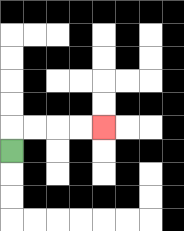{'start': '[0, 6]', 'end': '[4, 5]', 'path_directions': 'U,R,R,R,R', 'path_coordinates': '[[0, 6], [0, 5], [1, 5], [2, 5], [3, 5], [4, 5]]'}